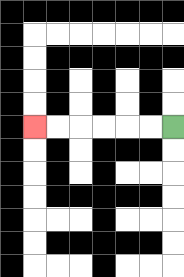{'start': '[7, 5]', 'end': '[1, 5]', 'path_directions': 'L,L,L,L,L,L', 'path_coordinates': '[[7, 5], [6, 5], [5, 5], [4, 5], [3, 5], [2, 5], [1, 5]]'}